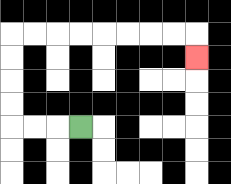{'start': '[3, 5]', 'end': '[8, 2]', 'path_directions': 'L,L,L,U,U,U,U,R,R,R,R,R,R,R,R,D', 'path_coordinates': '[[3, 5], [2, 5], [1, 5], [0, 5], [0, 4], [0, 3], [0, 2], [0, 1], [1, 1], [2, 1], [3, 1], [4, 1], [5, 1], [6, 1], [7, 1], [8, 1], [8, 2]]'}